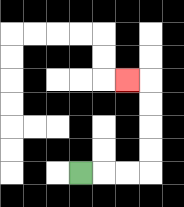{'start': '[3, 7]', 'end': '[5, 3]', 'path_directions': 'R,R,R,U,U,U,U,L', 'path_coordinates': '[[3, 7], [4, 7], [5, 7], [6, 7], [6, 6], [6, 5], [6, 4], [6, 3], [5, 3]]'}